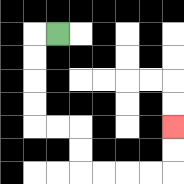{'start': '[2, 1]', 'end': '[7, 5]', 'path_directions': 'L,D,D,D,D,R,R,D,D,R,R,R,R,U,U', 'path_coordinates': '[[2, 1], [1, 1], [1, 2], [1, 3], [1, 4], [1, 5], [2, 5], [3, 5], [3, 6], [3, 7], [4, 7], [5, 7], [6, 7], [7, 7], [7, 6], [7, 5]]'}